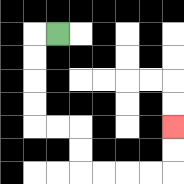{'start': '[2, 1]', 'end': '[7, 5]', 'path_directions': 'L,D,D,D,D,R,R,D,D,R,R,R,R,U,U', 'path_coordinates': '[[2, 1], [1, 1], [1, 2], [1, 3], [1, 4], [1, 5], [2, 5], [3, 5], [3, 6], [3, 7], [4, 7], [5, 7], [6, 7], [7, 7], [7, 6], [7, 5]]'}